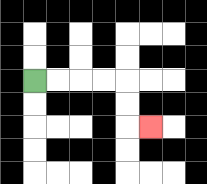{'start': '[1, 3]', 'end': '[6, 5]', 'path_directions': 'R,R,R,R,D,D,R', 'path_coordinates': '[[1, 3], [2, 3], [3, 3], [4, 3], [5, 3], [5, 4], [5, 5], [6, 5]]'}